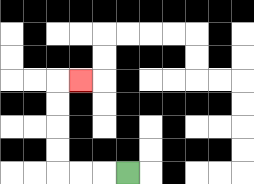{'start': '[5, 7]', 'end': '[3, 3]', 'path_directions': 'L,L,L,U,U,U,U,R', 'path_coordinates': '[[5, 7], [4, 7], [3, 7], [2, 7], [2, 6], [2, 5], [2, 4], [2, 3], [3, 3]]'}